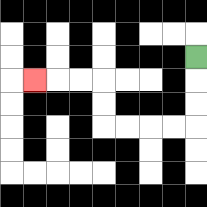{'start': '[8, 2]', 'end': '[1, 3]', 'path_directions': 'D,D,D,L,L,L,L,U,U,L,L,L', 'path_coordinates': '[[8, 2], [8, 3], [8, 4], [8, 5], [7, 5], [6, 5], [5, 5], [4, 5], [4, 4], [4, 3], [3, 3], [2, 3], [1, 3]]'}